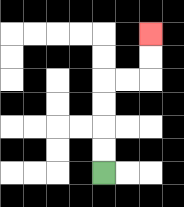{'start': '[4, 7]', 'end': '[6, 1]', 'path_directions': 'U,U,U,U,R,R,U,U', 'path_coordinates': '[[4, 7], [4, 6], [4, 5], [4, 4], [4, 3], [5, 3], [6, 3], [6, 2], [6, 1]]'}